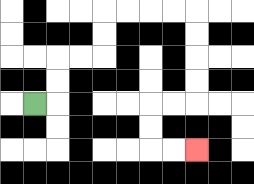{'start': '[1, 4]', 'end': '[8, 6]', 'path_directions': 'R,U,U,R,R,U,U,R,R,R,R,D,D,D,D,L,L,D,D,R,R', 'path_coordinates': '[[1, 4], [2, 4], [2, 3], [2, 2], [3, 2], [4, 2], [4, 1], [4, 0], [5, 0], [6, 0], [7, 0], [8, 0], [8, 1], [8, 2], [8, 3], [8, 4], [7, 4], [6, 4], [6, 5], [6, 6], [7, 6], [8, 6]]'}